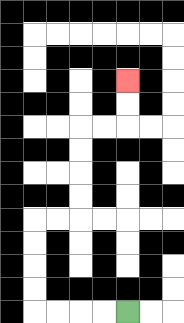{'start': '[5, 13]', 'end': '[5, 3]', 'path_directions': 'L,L,L,L,U,U,U,U,R,R,U,U,U,U,R,R,U,U', 'path_coordinates': '[[5, 13], [4, 13], [3, 13], [2, 13], [1, 13], [1, 12], [1, 11], [1, 10], [1, 9], [2, 9], [3, 9], [3, 8], [3, 7], [3, 6], [3, 5], [4, 5], [5, 5], [5, 4], [5, 3]]'}